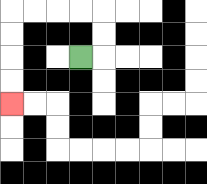{'start': '[3, 2]', 'end': '[0, 4]', 'path_directions': 'R,U,U,L,L,L,L,D,D,D,D', 'path_coordinates': '[[3, 2], [4, 2], [4, 1], [4, 0], [3, 0], [2, 0], [1, 0], [0, 0], [0, 1], [0, 2], [0, 3], [0, 4]]'}